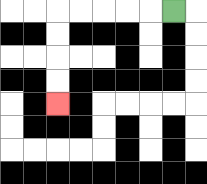{'start': '[7, 0]', 'end': '[2, 4]', 'path_directions': 'L,L,L,L,L,D,D,D,D', 'path_coordinates': '[[7, 0], [6, 0], [5, 0], [4, 0], [3, 0], [2, 0], [2, 1], [2, 2], [2, 3], [2, 4]]'}